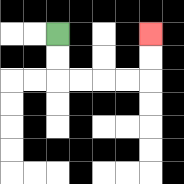{'start': '[2, 1]', 'end': '[6, 1]', 'path_directions': 'D,D,R,R,R,R,U,U', 'path_coordinates': '[[2, 1], [2, 2], [2, 3], [3, 3], [4, 3], [5, 3], [6, 3], [6, 2], [6, 1]]'}